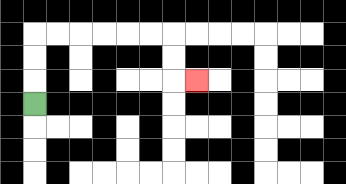{'start': '[1, 4]', 'end': '[8, 3]', 'path_directions': 'U,U,U,R,R,R,R,R,R,D,D,R', 'path_coordinates': '[[1, 4], [1, 3], [1, 2], [1, 1], [2, 1], [3, 1], [4, 1], [5, 1], [6, 1], [7, 1], [7, 2], [7, 3], [8, 3]]'}